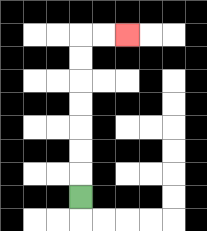{'start': '[3, 8]', 'end': '[5, 1]', 'path_directions': 'U,U,U,U,U,U,U,R,R', 'path_coordinates': '[[3, 8], [3, 7], [3, 6], [3, 5], [3, 4], [3, 3], [3, 2], [3, 1], [4, 1], [5, 1]]'}